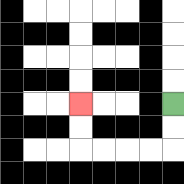{'start': '[7, 4]', 'end': '[3, 4]', 'path_directions': 'D,D,L,L,L,L,U,U', 'path_coordinates': '[[7, 4], [7, 5], [7, 6], [6, 6], [5, 6], [4, 6], [3, 6], [3, 5], [3, 4]]'}